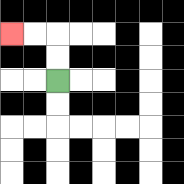{'start': '[2, 3]', 'end': '[0, 1]', 'path_directions': 'U,U,L,L', 'path_coordinates': '[[2, 3], [2, 2], [2, 1], [1, 1], [0, 1]]'}